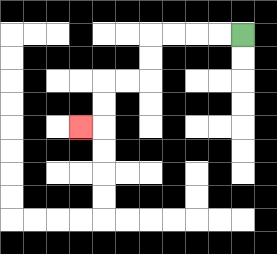{'start': '[10, 1]', 'end': '[3, 5]', 'path_directions': 'L,L,L,L,D,D,L,L,D,D,L', 'path_coordinates': '[[10, 1], [9, 1], [8, 1], [7, 1], [6, 1], [6, 2], [6, 3], [5, 3], [4, 3], [4, 4], [4, 5], [3, 5]]'}